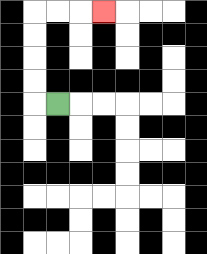{'start': '[2, 4]', 'end': '[4, 0]', 'path_directions': 'L,U,U,U,U,R,R,R', 'path_coordinates': '[[2, 4], [1, 4], [1, 3], [1, 2], [1, 1], [1, 0], [2, 0], [3, 0], [4, 0]]'}